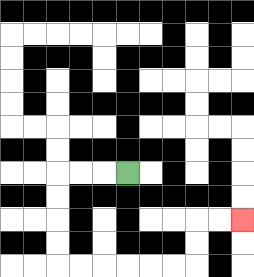{'start': '[5, 7]', 'end': '[10, 9]', 'path_directions': 'L,L,L,D,D,D,D,R,R,R,R,R,R,U,U,R,R', 'path_coordinates': '[[5, 7], [4, 7], [3, 7], [2, 7], [2, 8], [2, 9], [2, 10], [2, 11], [3, 11], [4, 11], [5, 11], [6, 11], [7, 11], [8, 11], [8, 10], [8, 9], [9, 9], [10, 9]]'}